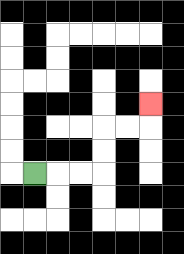{'start': '[1, 7]', 'end': '[6, 4]', 'path_directions': 'R,R,R,U,U,R,R,U', 'path_coordinates': '[[1, 7], [2, 7], [3, 7], [4, 7], [4, 6], [4, 5], [5, 5], [6, 5], [6, 4]]'}